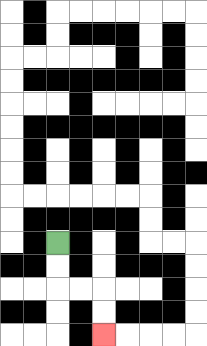{'start': '[2, 10]', 'end': '[4, 14]', 'path_directions': 'D,D,R,R,D,D', 'path_coordinates': '[[2, 10], [2, 11], [2, 12], [3, 12], [4, 12], [4, 13], [4, 14]]'}